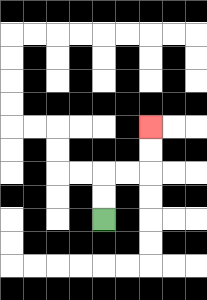{'start': '[4, 9]', 'end': '[6, 5]', 'path_directions': 'U,U,R,R,U,U', 'path_coordinates': '[[4, 9], [4, 8], [4, 7], [5, 7], [6, 7], [6, 6], [6, 5]]'}